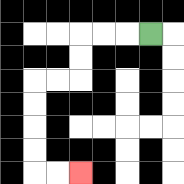{'start': '[6, 1]', 'end': '[3, 7]', 'path_directions': 'L,L,L,D,D,L,L,D,D,D,D,R,R', 'path_coordinates': '[[6, 1], [5, 1], [4, 1], [3, 1], [3, 2], [3, 3], [2, 3], [1, 3], [1, 4], [1, 5], [1, 6], [1, 7], [2, 7], [3, 7]]'}